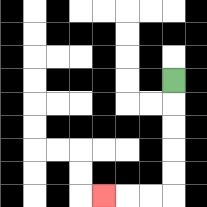{'start': '[7, 3]', 'end': '[4, 8]', 'path_directions': 'D,D,D,D,D,L,L,L', 'path_coordinates': '[[7, 3], [7, 4], [7, 5], [7, 6], [7, 7], [7, 8], [6, 8], [5, 8], [4, 8]]'}